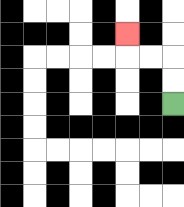{'start': '[7, 4]', 'end': '[5, 1]', 'path_directions': 'U,U,L,L,U', 'path_coordinates': '[[7, 4], [7, 3], [7, 2], [6, 2], [5, 2], [5, 1]]'}